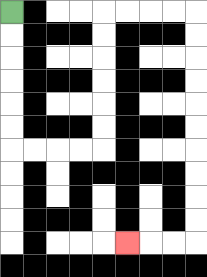{'start': '[0, 0]', 'end': '[5, 10]', 'path_directions': 'D,D,D,D,D,D,R,R,R,R,U,U,U,U,U,U,R,R,R,R,D,D,D,D,D,D,D,D,D,D,L,L,L', 'path_coordinates': '[[0, 0], [0, 1], [0, 2], [0, 3], [0, 4], [0, 5], [0, 6], [1, 6], [2, 6], [3, 6], [4, 6], [4, 5], [4, 4], [4, 3], [4, 2], [4, 1], [4, 0], [5, 0], [6, 0], [7, 0], [8, 0], [8, 1], [8, 2], [8, 3], [8, 4], [8, 5], [8, 6], [8, 7], [8, 8], [8, 9], [8, 10], [7, 10], [6, 10], [5, 10]]'}